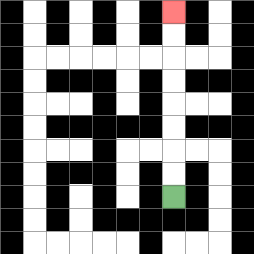{'start': '[7, 8]', 'end': '[7, 0]', 'path_directions': 'U,U,U,U,U,U,U,U', 'path_coordinates': '[[7, 8], [7, 7], [7, 6], [7, 5], [7, 4], [7, 3], [7, 2], [7, 1], [7, 0]]'}